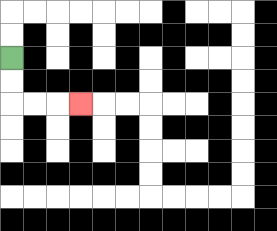{'start': '[0, 2]', 'end': '[3, 4]', 'path_directions': 'D,D,R,R,R', 'path_coordinates': '[[0, 2], [0, 3], [0, 4], [1, 4], [2, 4], [3, 4]]'}